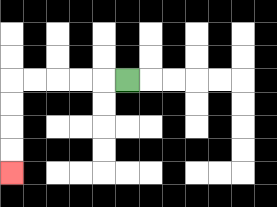{'start': '[5, 3]', 'end': '[0, 7]', 'path_directions': 'L,L,L,L,L,D,D,D,D', 'path_coordinates': '[[5, 3], [4, 3], [3, 3], [2, 3], [1, 3], [0, 3], [0, 4], [0, 5], [0, 6], [0, 7]]'}